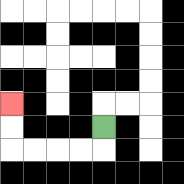{'start': '[4, 5]', 'end': '[0, 4]', 'path_directions': 'D,L,L,L,L,U,U', 'path_coordinates': '[[4, 5], [4, 6], [3, 6], [2, 6], [1, 6], [0, 6], [0, 5], [0, 4]]'}